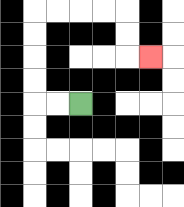{'start': '[3, 4]', 'end': '[6, 2]', 'path_directions': 'L,L,U,U,U,U,R,R,R,R,D,D,R', 'path_coordinates': '[[3, 4], [2, 4], [1, 4], [1, 3], [1, 2], [1, 1], [1, 0], [2, 0], [3, 0], [4, 0], [5, 0], [5, 1], [5, 2], [6, 2]]'}